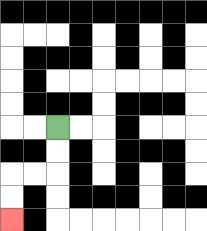{'start': '[2, 5]', 'end': '[0, 9]', 'path_directions': 'D,D,L,L,D,D', 'path_coordinates': '[[2, 5], [2, 6], [2, 7], [1, 7], [0, 7], [0, 8], [0, 9]]'}